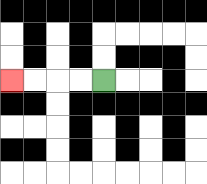{'start': '[4, 3]', 'end': '[0, 3]', 'path_directions': 'L,L,L,L', 'path_coordinates': '[[4, 3], [3, 3], [2, 3], [1, 3], [0, 3]]'}